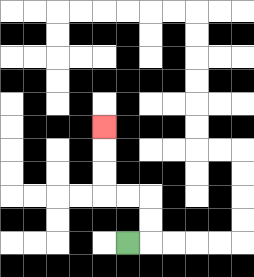{'start': '[5, 10]', 'end': '[4, 5]', 'path_directions': 'R,U,U,L,L,U,U,U', 'path_coordinates': '[[5, 10], [6, 10], [6, 9], [6, 8], [5, 8], [4, 8], [4, 7], [4, 6], [4, 5]]'}